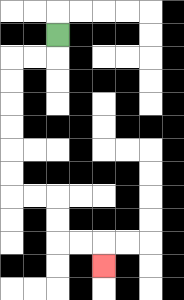{'start': '[2, 1]', 'end': '[4, 11]', 'path_directions': 'D,L,L,D,D,D,D,D,D,R,R,D,D,R,R,D', 'path_coordinates': '[[2, 1], [2, 2], [1, 2], [0, 2], [0, 3], [0, 4], [0, 5], [0, 6], [0, 7], [0, 8], [1, 8], [2, 8], [2, 9], [2, 10], [3, 10], [4, 10], [4, 11]]'}